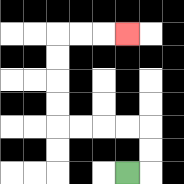{'start': '[5, 7]', 'end': '[5, 1]', 'path_directions': 'R,U,U,L,L,L,L,U,U,U,U,R,R,R', 'path_coordinates': '[[5, 7], [6, 7], [6, 6], [6, 5], [5, 5], [4, 5], [3, 5], [2, 5], [2, 4], [2, 3], [2, 2], [2, 1], [3, 1], [4, 1], [5, 1]]'}